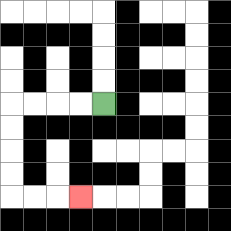{'start': '[4, 4]', 'end': '[3, 8]', 'path_directions': 'L,L,L,L,D,D,D,D,R,R,R', 'path_coordinates': '[[4, 4], [3, 4], [2, 4], [1, 4], [0, 4], [0, 5], [0, 6], [0, 7], [0, 8], [1, 8], [2, 8], [3, 8]]'}